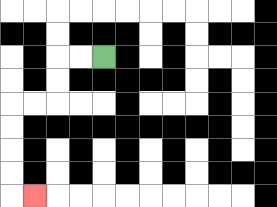{'start': '[4, 2]', 'end': '[1, 8]', 'path_directions': 'L,L,D,D,L,L,D,D,D,D,R', 'path_coordinates': '[[4, 2], [3, 2], [2, 2], [2, 3], [2, 4], [1, 4], [0, 4], [0, 5], [0, 6], [0, 7], [0, 8], [1, 8]]'}